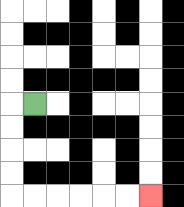{'start': '[1, 4]', 'end': '[6, 8]', 'path_directions': 'L,D,D,D,D,R,R,R,R,R,R', 'path_coordinates': '[[1, 4], [0, 4], [0, 5], [0, 6], [0, 7], [0, 8], [1, 8], [2, 8], [3, 8], [4, 8], [5, 8], [6, 8]]'}